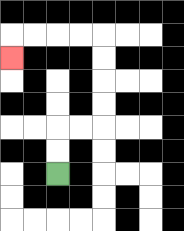{'start': '[2, 7]', 'end': '[0, 2]', 'path_directions': 'U,U,R,R,U,U,U,U,L,L,L,L,D', 'path_coordinates': '[[2, 7], [2, 6], [2, 5], [3, 5], [4, 5], [4, 4], [4, 3], [4, 2], [4, 1], [3, 1], [2, 1], [1, 1], [0, 1], [0, 2]]'}